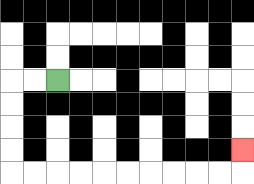{'start': '[2, 3]', 'end': '[10, 6]', 'path_directions': 'L,L,D,D,D,D,R,R,R,R,R,R,R,R,R,R,U', 'path_coordinates': '[[2, 3], [1, 3], [0, 3], [0, 4], [0, 5], [0, 6], [0, 7], [1, 7], [2, 7], [3, 7], [4, 7], [5, 7], [6, 7], [7, 7], [8, 7], [9, 7], [10, 7], [10, 6]]'}